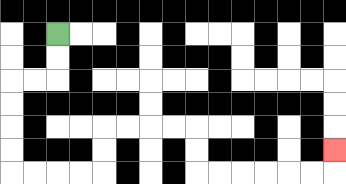{'start': '[2, 1]', 'end': '[14, 6]', 'path_directions': 'D,D,L,L,D,D,D,D,R,R,R,R,U,U,R,R,R,R,D,D,R,R,R,R,R,R,U', 'path_coordinates': '[[2, 1], [2, 2], [2, 3], [1, 3], [0, 3], [0, 4], [0, 5], [0, 6], [0, 7], [1, 7], [2, 7], [3, 7], [4, 7], [4, 6], [4, 5], [5, 5], [6, 5], [7, 5], [8, 5], [8, 6], [8, 7], [9, 7], [10, 7], [11, 7], [12, 7], [13, 7], [14, 7], [14, 6]]'}